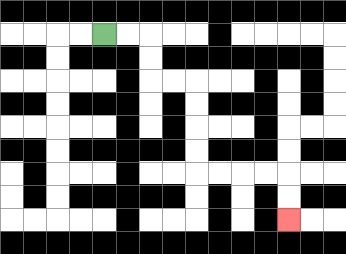{'start': '[4, 1]', 'end': '[12, 9]', 'path_directions': 'R,R,D,D,R,R,D,D,D,D,R,R,R,R,D,D', 'path_coordinates': '[[4, 1], [5, 1], [6, 1], [6, 2], [6, 3], [7, 3], [8, 3], [8, 4], [8, 5], [8, 6], [8, 7], [9, 7], [10, 7], [11, 7], [12, 7], [12, 8], [12, 9]]'}